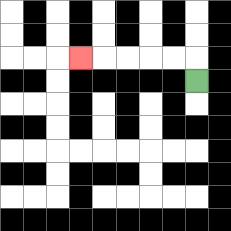{'start': '[8, 3]', 'end': '[3, 2]', 'path_directions': 'U,L,L,L,L,L', 'path_coordinates': '[[8, 3], [8, 2], [7, 2], [6, 2], [5, 2], [4, 2], [3, 2]]'}